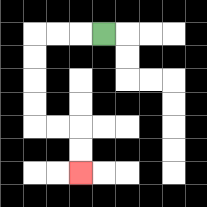{'start': '[4, 1]', 'end': '[3, 7]', 'path_directions': 'L,L,L,D,D,D,D,R,R,D,D', 'path_coordinates': '[[4, 1], [3, 1], [2, 1], [1, 1], [1, 2], [1, 3], [1, 4], [1, 5], [2, 5], [3, 5], [3, 6], [3, 7]]'}